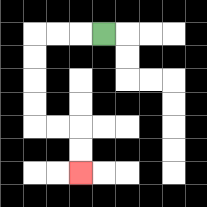{'start': '[4, 1]', 'end': '[3, 7]', 'path_directions': 'L,L,L,D,D,D,D,R,R,D,D', 'path_coordinates': '[[4, 1], [3, 1], [2, 1], [1, 1], [1, 2], [1, 3], [1, 4], [1, 5], [2, 5], [3, 5], [3, 6], [3, 7]]'}